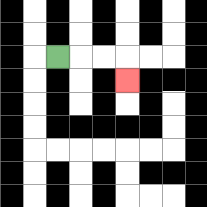{'start': '[2, 2]', 'end': '[5, 3]', 'path_directions': 'R,R,R,D', 'path_coordinates': '[[2, 2], [3, 2], [4, 2], [5, 2], [5, 3]]'}